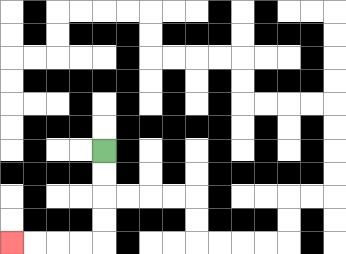{'start': '[4, 6]', 'end': '[0, 10]', 'path_directions': 'D,D,D,D,L,L,L,L', 'path_coordinates': '[[4, 6], [4, 7], [4, 8], [4, 9], [4, 10], [3, 10], [2, 10], [1, 10], [0, 10]]'}